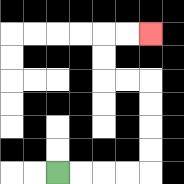{'start': '[2, 7]', 'end': '[6, 1]', 'path_directions': 'R,R,R,R,U,U,U,U,L,L,U,U,R,R', 'path_coordinates': '[[2, 7], [3, 7], [4, 7], [5, 7], [6, 7], [6, 6], [6, 5], [6, 4], [6, 3], [5, 3], [4, 3], [4, 2], [4, 1], [5, 1], [6, 1]]'}